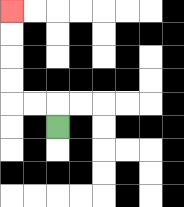{'start': '[2, 5]', 'end': '[0, 0]', 'path_directions': 'U,L,L,U,U,U,U', 'path_coordinates': '[[2, 5], [2, 4], [1, 4], [0, 4], [0, 3], [0, 2], [0, 1], [0, 0]]'}